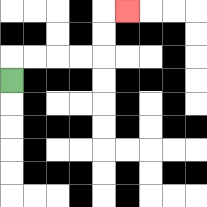{'start': '[0, 3]', 'end': '[5, 0]', 'path_directions': 'U,R,R,R,R,U,U,R', 'path_coordinates': '[[0, 3], [0, 2], [1, 2], [2, 2], [3, 2], [4, 2], [4, 1], [4, 0], [5, 0]]'}